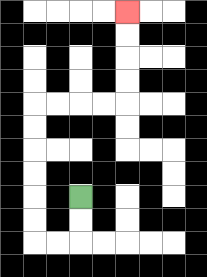{'start': '[3, 8]', 'end': '[5, 0]', 'path_directions': 'D,D,L,L,U,U,U,U,U,U,R,R,R,R,U,U,U,U', 'path_coordinates': '[[3, 8], [3, 9], [3, 10], [2, 10], [1, 10], [1, 9], [1, 8], [1, 7], [1, 6], [1, 5], [1, 4], [2, 4], [3, 4], [4, 4], [5, 4], [5, 3], [5, 2], [5, 1], [5, 0]]'}